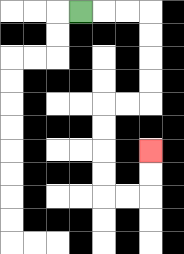{'start': '[3, 0]', 'end': '[6, 6]', 'path_directions': 'R,R,R,D,D,D,D,L,L,D,D,D,D,R,R,U,U', 'path_coordinates': '[[3, 0], [4, 0], [5, 0], [6, 0], [6, 1], [6, 2], [6, 3], [6, 4], [5, 4], [4, 4], [4, 5], [4, 6], [4, 7], [4, 8], [5, 8], [6, 8], [6, 7], [6, 6]]'}